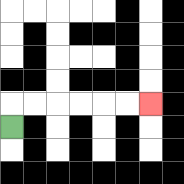{'start': '[0, 5]', 'end': '[6, 4]', 'path_directions': 'U,R,R,R,R,R,R', 'path_coordinates': '[[0, 5], [0, 4], [1, 4], [2, 4], [3, 4], [4, 4], [5, 4], [6, 4]]'}